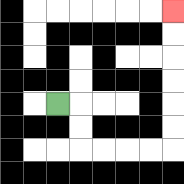{'start': '[2, 4]', 'end': '[7, 0]', 'path_directions': 'R,D,D,R,R,R,R,U,U,U,U,U,U', 'path_coordinates': '[[2, 4], [3, 4], [3, 5], [3, 6], [4, 6], [5, 6], [6, 6], [7, 6], [7, 5], [7, 4], [7, 3], [7, 2], [7, 1], [7, 0]]'}